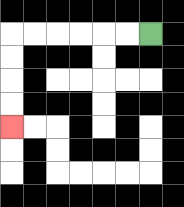{'start': '[6, 1]', 'end': '[0, 5]', 'path_directions': 'L,L,L,L,L,L,D,D,D,D', 'path_coordinates': '[[6, 1], [5, 1], [4, 1], [3, 1], [2, 1], [1, 1], [0, 1], [0, 2], [0, 3], [0, 4], [0, 5]]'}